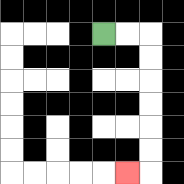{'start': '[4, 1]', 'end': '[5, 7]', 'path_directions': 'R,R,D,D,D,D,D,D,L', 'path_coordinates': '[[4, 1], [5, 1], [6, 1], [6, 2], [6, 3], [6, 4], [6, 5], [6, 6], [6, 7], [5, 7]]'}